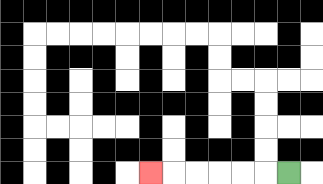{'start': '[12, 7]', 'end': '[6, 7]', 'path_directions': 'L,L,L,L,L,L', 'path_coordinates': '[[12, 7], [11, 7], [10, 7], [9, 7], [8, 7], [7, 7], [6, 7]]'}